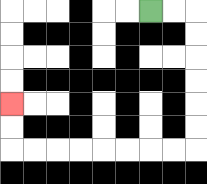{'start': '[6, 0]', 'end': '[0, 4]', 'path_directions': 'R,R,D,D,D,D,D,D,L,L,L,L,L,L,L,L,U,U', 'path_coordinates': '[[6, 0], [7, 0], [8, 0], [8, 1], [8, 2], [8, 3], [8, 4], [8, 5], [8, 6], [7, 6], [6, 6], [5, 6], [4, 6], [3, 6], [2, 6], [1, 6], [0, 6], [0, 5], [0, 4]]'}